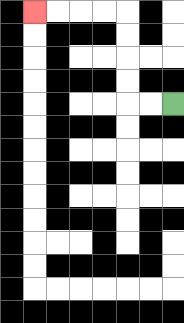{'start': '[7, 4]', 'end': '[1, 0]', 'path_directions': 'L,L,U,U,U,U,L,L,L,L', 'path_coordinates': '[[7, 4], [6, 4], [5, 4], [5, 3], [5, 2], [5, 1], [5, 0], [4, 0], [3, 0], [2, 0], [1, 0]]'}